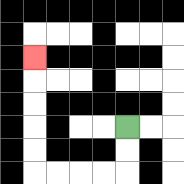{'start': '[5, 5]', 'end': '[1, 2]', 'path_directions': 'D,D,L,L,L,L,U,U,U,U,U', 'path_coordinates': '[[5, 5], [5, 6], [5, 7], [4, 7], [3, 7], [2, 7], [1, 7], [1, 6], [1, 5], [1, 4], [1, 3], [1, 2]]'}